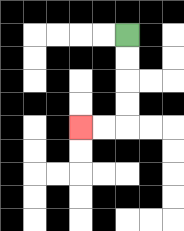{'start': '[5, 1]', 'end': '[3, 5]', 'path_directions': 'D,D,D,D,L,L', 'path_coordinates': '[[5, 1], [5, 2], [5, 3], [5, 4], [5, 5], [4, 5], [3, 5]]'}